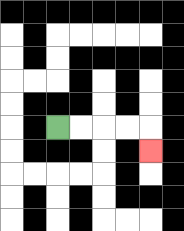{'start': '[2, 5]', 'end': '[6, 6]', 'path_directions': 'R,R,R,R,D', 'path_coordinates': '[[2, 5], [3, 5], [4, 5], [5, 5], [6, 5], [6, 6]]'}